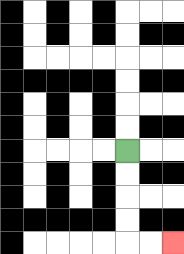{'start': '[5, 6]', 'end': '[7, 10]', 'path_directions': 'D,D,D,D,R,R', 'path_coordinates': '[[5, 6], [5, 7], [5, 8], [5, 9], [5, 10], [6, 10], [7, 10]]'}